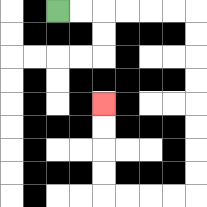{'start': '[2, 0]', 'end': '[4, 4]', 'path_directions': 'R,R,R,R,R,R,D,D,D,D,D,D,D,D,L,L,L,L,U,U,U,U', 'path_coordinates': '[[2, 0], [3, 0], [4, 0], [5, 0], [6, 0], [7, 0], [8, 0], [8, 1], [8, 2], [8, 3], [8, 4], [8, 5], [8, 6], [8, 7], [8, 8], [7, 8], [6, 8], [5, 8], [4, 8], [4, 7], [4, 6], [4, 5], [4, 4]]'}